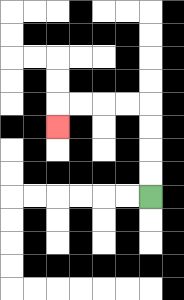{'start': '[6, 8]', 'end': '[2, 5]', 'path_directions': 'U,U,U,U,L,L,L,L,D', 'path_coordinates': '[[6, 8], [6, 7], [6, 6], [6, 5], [6, 4], [5, 4], [4, 4], [3, 4], [2, 4], [2, 5]]'}